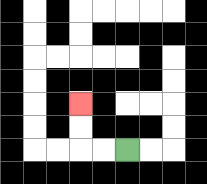{'start': '[5, 6]', 'end': '[3, 4]', 'path_directions': 'L,L,U,U', 'path_coordinates': '[[5, 6], [4, 6], [3, 6], [3, 5], [3, 4]]'}